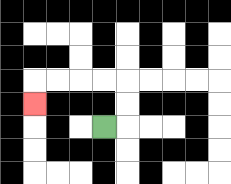{'start': '[4, 5]', 'end': '[1, 4]', 'path_directions': 'R,U,U,L,L,L,L,D', 'path_coordinates': '[[4, 5], [5, 5], [5, 4], [5, 3], [4, 3], [3, 3], [2, 3], [1, 3], [1, 4]]'}